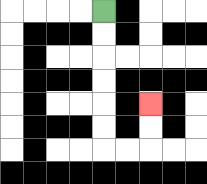{'start': '[4, 0]', 'end': '[6, 4]', 'path_directions': 'D,D,D,D,D,D,R,R,U,U', 'path_coordinates': '[[4, 0], [4, 1], [4, 2], [4, 3], [4, 4], [4, 5], [4, 6], [5, 6], [6, 6], [6, 5], [6, 4]]'}